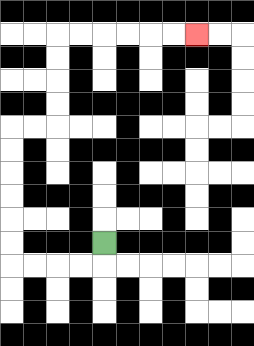{'start': '[4, 10]', 'end': '[8, 1]', 'path_directions': 'D,L,L,L,L,U,U,U,U,U,U,R,R,U,U,U,U,R,R,R,R,R,R', 'path_coordinates': '[[4, 10], [4, 11], [3, 11], [2, 11], [1, 11], [0, 11], [0, 10], [0, 9], [0, 8], [0, 7], [0, 6], [0, 5], [1, 5], [2, 5], [2, 4], [2, 3], [2, 2], [2, 1], [3, 1], [4, 1], [5, 1], [6, 1], [7, 1], [8, 1]]'}